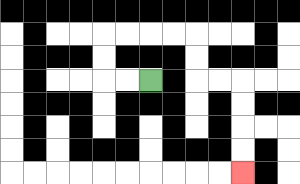{'start': '[6, 3]', 'end': '[10, 7]', 'path_directions': 'L,L,U,U,R,R,R,R,D,D,R,R,D,D,D,D', 'path_coordinates': '[[6, 3], [5, 3], [4, 3], [4, 2], [4, 1], [5, 1], [6, 1], [7, 1], [8, 1], [8, 2], [8, 3], [9, 3], [10, 3], [10, 4], [10, 5], [10, 6], [10, 7]]'}